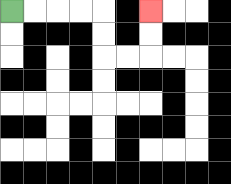{'start': '[0, 0]', 'end': '[6, 0]', 'path_directions': 'R,R,R,R,D,D,R,R,U,U', 'path_coordinates': '[[0, 0], [1, 0], [2, 0], [3, 0], [4, 0], [4, 1], [4, 2], [5, 2], [6, 2], [6, 1], [6, 0]]'}